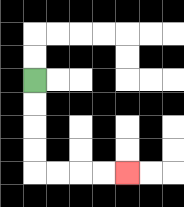{'start': '[1, 3]', 'end': '[5, 7]', 'path_directions': 'D,D,D,D,R,R,R,R', 'path_coordinates': '[[1, 3], [1, 4], [1, 5], [1, 6], [1, 7], [2, 7], [3, 7], [4, 7], [5, 7]]'}